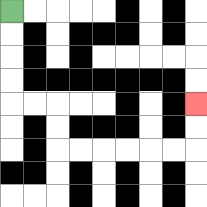{'start': '[0, 0]', 'end': '[8, 4]', 'path_directions': 'D,D,D,D,R,R,D,D,R,R,R,R,R,R,U,U', 'path_coordinates': '[[0, 0], [0, 1], [0, 2], [0, 3], [0, 4], [1, 4], [2, 4], [2, 5], [2, 6], [3, 6], [4, 6], [5, 6], [6, 6], [7, 6], [8, 6], [8, 5], [8, 4]]'}